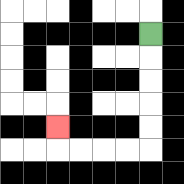{'start': '[6, 1]', 'end': '[2, 5]', 'path_directions': 'D,D,D,D,D,L,L,L,L,U', 'path_coordinates': '[[6, 1], [6, 2], [6, 3], [6, 4], [6, 5], [6, 6], [5, 6], [4, 6], [3, 6], [2, 6], [2, 5]]'}